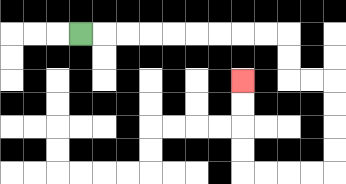{'start': '[3, 1]', 'end': '[10, 3]', 'path_directions': 'R,R,R,R,R,R,R,R,R,D,D,R,R,D,D,D,D,L,L,L,L,U,U,U,U', 'path_coordinates': '[[3, 1], [4, 1], [5, 1], [6, 1], [7, 1], [8, 1], [9, 1], [10, 1], [11, 1], [12, 1], [12, 2], [12, 3], [13, 3], [14, 3], [14, 4], [14, 5], [14, 6], [14, 7], [13, 7], [12, 7], [11, 7], [10, 7], [10, 6], [10, 5], [10, 4], [10, 3]]'}